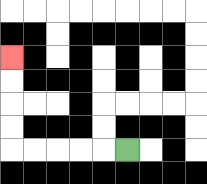{'start': '[5, 6]', 'end': '[0, 2]', 'path_directions': 'L,L,L,L,L,U,U,U,U', 'path_coordinates': '[[5, 6], [4, 6], [3, 6], [2, 6], [1, 6], [0, 6], [0, 5], [0, 4], [0, 3], [0, 2]]'}